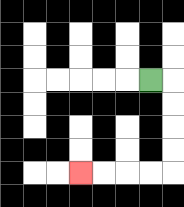{'start': '[6, 3]', 'end': '[3, 7]', 'path_directions': 'R,D,D,D,D,L,L,L,L', 'path_coordinates': '[[6, 3], [7, 3], [7, 4], [7, 5], [7, 6], [7, 7], [6, 7], [5, 7], [4, 7], [3, 7]]'}